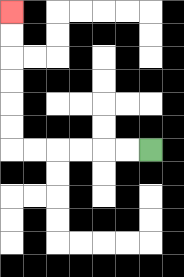{'start': '[6, 6]', 'end': '[0, 0]', 'path_directions': 'L,L,L,L,L,L,U,U,U,U,U,U', 'path_coordinates': '[[6, 6], [5, 6], [4, 6], [3, 6], [2, 6], [1, 6], [0, 6], [0, 5], [0, 4], [0, 3], [0, 2], [0, 1], [0, 0]]'}